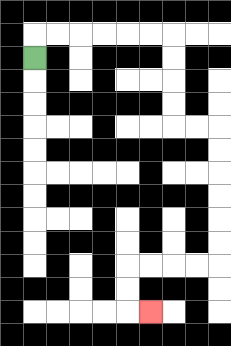{'start': '[1, 2]', 'end': '[6, 13]', 'path_directions': 'U,R,R,R,R,R,R,D,D,D,D,R,R,D,D,D,D,D,D,L,L,L,L,D,D,R', 'path_coordinates': '[[1, 2], [1, 1], [2, 1], [3, 1], [4, 1], [5, 1], [6, 1], [7, 1], [7, 2], [7, 3], [7, 4], [7, 5], [8, 5], [9, 5], [9, 6], [9, 7], [9, 8], [9, 9], [9, 10], [9, 11], [8, 11], [7, 11], [6, 11], [5, 11], [5, 12], [5, 13], [6, 13]]'}